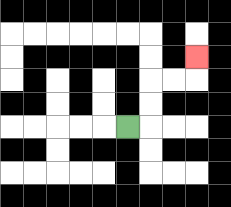{'start': '[5, 5]', 'end': '[8, 2]', 'path_directions': 'R,U,U,R,R,U', 'path_coordinates': '[[5, 5], [6, 5], [6, 4], [6, 3], [7, 3], [8, 3], [8, 2]]'}